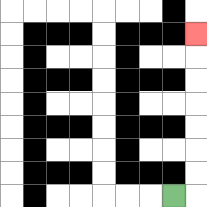{'start': '[7, 8]', 'end': '[8, 1]', 'path_directions': 'R,U,U,U,U,U,U,U', 'path_coordinates': '[[7, 8], [8, 8], [8, 7], [8, 6], [8, 5], [8, 4], [8, 3], [8, 2], [8, 1]]'}